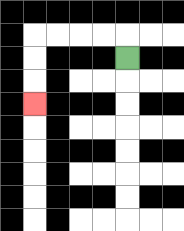{'start': '[5, 2]', 'end': '[1, 4]', 'path_directions': 'U,L,L,L,L,D,D,D', 'path_coordinates': '[[5, 2], [5, 1], [4, 1], [3, 1], [2, 1], [1, 1], [1, 2], [1, 3], [1, 4]]'}